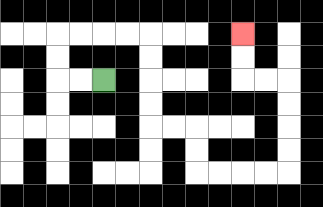{'start': '[4, 3]', 'end': '[10, 1]', 'path_directions': 'L,L,U,U,R,R,R,R,D,D,D,D,R,R,D,D,R,R,R,R,U,U,U,U,L,L,U,U', 'path_coordinates': '[[4, 3], [3, 3], [2, 3], [2, 2], [2, 1], [3, 1], [4, 1], [5, 1], [6, 1], [6, 2], [6, 3], [6, 4], [6, 5], [7, 5], [8, 5], [8, 6], [8, 7], [9, 7], [10, 7], [11, 7], [12, 7], [12, 6], [12, 5], [12, 4], [12, 3], [11, 3], [10, 3], [10, 2], [10, 1]]'}